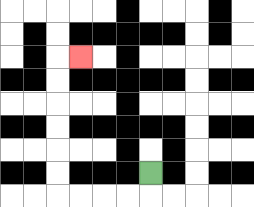{'start': '[6, 7]', 'end': '[3, 2]', 'path_directions': 'D,L,L,L,L,U,U,U,U,U,U,R', 'path_coordinates': '[[6, 7], [6, 8], [5, 8], [4, 8], [3, 8], [2, 8], [2, 7], [2, 6], [2, 5], [2, 4], [2, 3], [2, 2], [3, 2]]'}